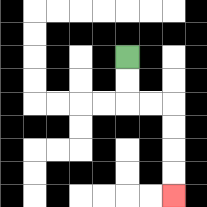{'start': '[5, 2]', 'end': '[7, 8]', 'path_directions': 'D,D,R,R,D,D,D,D', 'path_coordinates': '[[5, 2], [5, 3], [5, 4], [6, 4], [7, 4], [7, 5], [7, 6], [7, 7], [7, 8]]'}